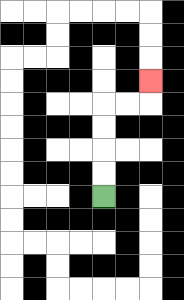{'start': '[4, 8]', 'end': '[6, 3]', 'path_directions': 'U,U,U,U,R,R,U', 'path_coordinates': '[[4, 8], [4, 7], [4, 6], [4, 5], [4, 4], [5, 4], [6, 4], [6, 3]]'}